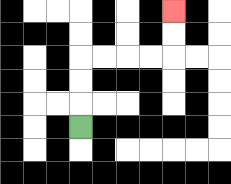{'start': '[3, 5]', 'end': '[7, 0]', 'path_directions': 'U,U,U,R,R,R,R,U,U', 'path_coordinates': '[[3, 5], [3, 4], [3, 3], [3, 2], [4, 2], [5, 2], [6, 2], [7, 2], [7, 1], [7, 0]]'}